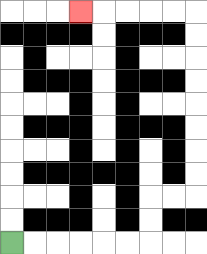{'start': '[0, 10]', 'end': '[3, 0]', 'path_directions': 'R,R,R,R,R,R,U,U,R,R,U,U,U,U,U,U,U,U,L,L,L,L,L', 'path_coordinates': '[[0, 10], [1, 10], [2, 10], [3, 10], [4, 10], [5, 10], [6, 10], [6, 9], [6, 8], [7, 8], [8, 8], [8, 7], [8, 6], [8, 5], [8, 4], [8, 3], [8, 2], [8, 1], [8, 0], [7, 0], [6, 0], [5, 0], [4, 0], [3, 0]]'}